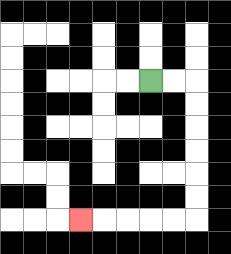{'start': '[6, 3]', 'end': '[3, 9]', 'path_directions': 'R,R,D,D,D,D,D,D,L,L,L,L,L', 'path_coordinates': '[[6, 3], [7, 3], [8, 3], [8, 4], [8, 5], [8, 6], [8, 7], [8, 8], [8, 9], [7, 9], [6, 9], [5, 9], [4, 9], [3, 9]]'}